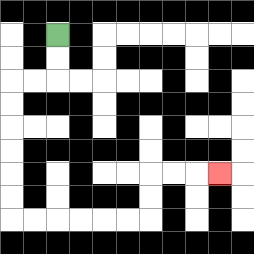{'start': '[2, 1]', 'end': '[9, 7]', 'path_directions': 'D,D,L,L,D,D,D,D,D,D,R,R,R,R,R,R,U,U,R,R,R', 'path_coordinates': '[[2, 1], [2, 2], [2, 3], [1, 3], [0, 3], [0, 4], [0, 5], [0, 6], [0, 7], [0, 8], [0, 9], [1, 9], [2, 9], [3, 9], [4, 9], [5, 9], [6, 9], [6, 8], [6, 7], [7, 7], [8, 7], [9, 7]]'}